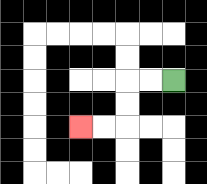{'start': '[7, 3]', 'end': '[3, 5]', 'path_directions': 'L,L,D,D,L,L', 'path_coordinates': '[[7, 3], [6, 3], [5, 3], [5, 4], [5, 5], [4, 5], [3, 5]]'}